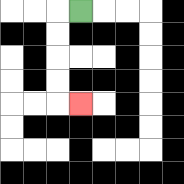{'start': '[3, 0]', 'end': '[3, 4]', 'path_directions': 'L,D,D,D,D,R', 'path_coordinates': '[[3, 0], [2, 0], [2, 1], [2, 2], [2, 3], [2, 4], [3, 4]]'}